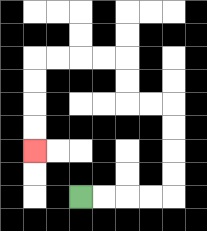{'start': '[3, 8]', 'end': '[1, 6]', 'path_directions': 'R,R,R,R,U,U,U,U,L,L,U,U,L,L,L,L,D,D,D,D', 'path_coordinates': '[[3, 8], [4, 8], [5, 8], [6, 8], [7, 8], [7, 7], [7, 6], [7, 5], [7, 4], [6, 4], [5, 4], [5, 3], [5, 2], [4, 2], [3, 2], [2, 2], [1, 2], [1, 3], [1, 4], [1, 5], [1, 6]]'}